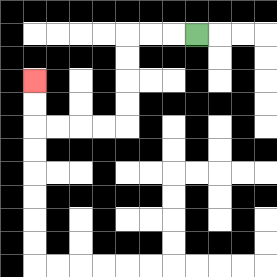{'start': '[8, 1]', 'end': '[1, 3]', 'path_directions': 'L,L,L,D,D,D,D,L,L,L,L,U,U', 'path_coordinates': '[[8, 1], [7, 1], [6, 1], [5, 1], [5, 2], [5, 3], [5, 4], [5, 5], [4, 5], [3, 5], [2, 5], [1, 5], [1, 4], [1, 3]]'}